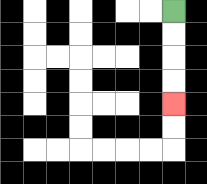{'start': '[7, 0]', 'end': '[7, 4]', 'path_directions': 'D,D,D,D', 'path_coordinates': '[[7, 0], [7, 1], [7, 2], [7, 3], [7, 4]]'}